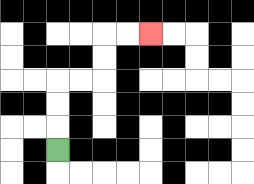{'start': '[2, 6]', 'end': '[6, 1]', 'path_directions': 'U,U,U,R,R,U,U,R,R', 'path_coordinates': '[[2, 6], [2, 5], [2, 4], [2, 3], [3, 3], [4, 3], [4, 2], [4, 1], [5, 1], [6, 1]]'}